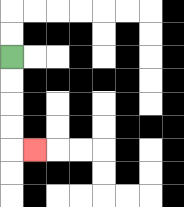{'start': '[0, 2]', 'end': '[1, 6]', 'path_directions': 'D,D,D,D,R', 'path_coordinates': '[[0, 2], [0, 3], [0, 4], [0, 5], [0, 6], [1, 6]]'}